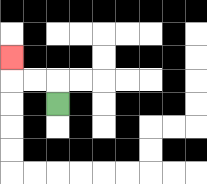{'start': '[2, 4]', 'end': '[0, 2]', 'path_directions': 'U,L,L,U', 'path_coordinates': '[[2, 4], [2, 3], [1, 3], [0, 3], [0, 2]]'}